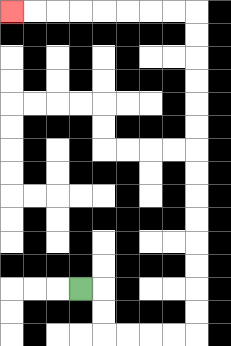{'start': '[3, 12]', 'end': '[0, 0]', 'path_directions': 'R,D,D,R,R,R,R,U,U,U,U,U,U,U,U,U,U,U,U,U,U,L,L,L,L,L,L,L,L', 'path_coordinates': '[[3, 12], [4, 12], [4, 13], [4, 14], [5, 14], [6, 14], [7, 14], [8, 14], [8, 13], [8, 12], [8, 11], [8, 10], [8, 9], [8, 8], [8, 7], [8, 6], [8, 5], [8, 4], [8, 3], [8, 2], [8, 1], [8, 0], [7, 0], [6, 0], [5, 0], [4, 0], [3, 0], [2, 0], [1, 0], [0, 0]]'}